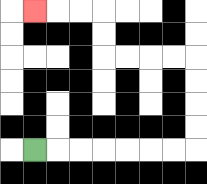{'start': '[1, 6]', 'end': '[1, 0]', 'path_directions': 'R,R,R,R,R,R,R,U,U,U,U,L,L,L,L,U,U,L,L,L', 'path_coordinates': '[[1, 6], [2, 6], [3, 6], [4, 6], [5, 6], [6, 6], [7, 6], [8, 6], [8, 5], [8, 4], [8, 3], [8, 2], [7, 2], [6, 2], [5, 2], [4, 2], [4, 1], [4, 0], [3, 0], [2, 0], [1, 0]]'}